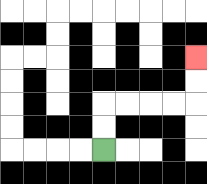{'start': '[4, 6]', 'end': '[8, 2]', 'path_directions': 'U,U,R,R,R,R,U,U', 'path_coordinates': '[[4, 6], [4, 5], [4, 4], [5, 4], [6, 4], [7, 4], [8, 4], [8, 3], [8, 2]]'}